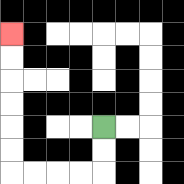{'start': '[4, 5]', 'end': '[0, 1]', 'path_directions': 'D,D,L,L,L,L,U,U,U,U,U,U', 'path_coordinates': '[[4, 5], [4, 6], [4, 7], [3, 7], [2, 7], [1, 7], [0, 7], [0, 6], [0, 5], [0, 4], [0, 3], [0, 2], [0, 1]]'}